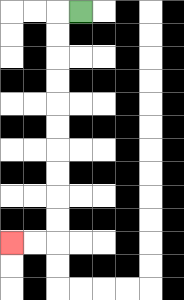{'start': '[3, 0]', 'end': '[0, 10]', 'path_directions': 'L,D,D,D,D,D,D,D,D,D,D,L,L', 'path_coordinates': '[[3, 0], [2, 0], [2, 1], [2, 2], [2, 3], [2, 4], [2, 5], [2, 6], [2, 7], [2, 8], [2, 9], [2, 10], [1, 10], [0, 10]]'}